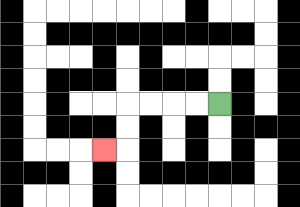{'start': '[9, 4]', 'end': '[4, 6]', 'path_directions': 'L,L,L,L,D,D,L', 'path_coordinates': '[[9, 4], [8, 4], [7, 4], [6, 4], [5, 4], [5, 5], [5, 6], [4, 6]]'}